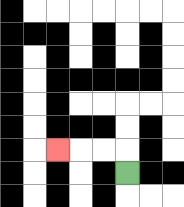{'start': '[5, 7]', 'end': '[2, 6]', 'path_directions': 'U,L,L,L', 'path_coordinates': '[[5, 7], [5, 6], [4, 6], [3, 6], [2, 6]]'}